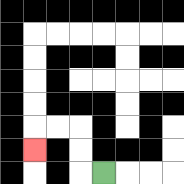{'start': '[4, 7]', 'end': '[1, 6]', 'path_directions': 'L,U,U,L,L,D', 'path_coordinates': '[[4, 7], [3, 7], [3, 6], [3, 5], [2, 5], [1, 5], [1, 6]]'}